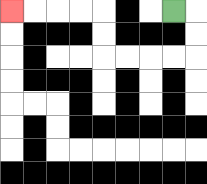{'start': '[7, 0]', 'end': '[0, 0]', 'path_directions': 'R,D,D,L,L,L,L,U,U,L,L,L,L', 'path_coordinates': '[[7, 0], [8, 0], [8, 1], [8, 2], [7, 2], [6, 2], [5, 2], [4, 2], [4, 1], [4, 0], [3, 0], [2, 0], [1, 0], [0, 0]]'}